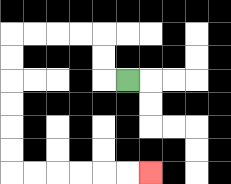{'start': '[5, 3]', 'end': '[6, 7]', 'path_directions': 'L,U,U,L,L,L,L,D,D,D,D,D,D,R,R,R,R,R,R', 'path_coordinates': '[[5, 3], [4, 3], [4, 2], [4, 1], [3, 1], [2, 1], [1, 1], [0, 1], [0, 2], [0, 3], [0, 4], [0, 5], [0, 6], [0, 7], [1, 7], [2, 7], [3, 7], [4, 7], [5, 7], [6, 7]]'}